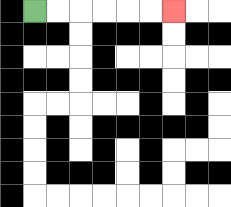{'start': '[1, 0]', 'end': '[7, 0]', 'path_directions': 'R,R,R,R,R,R', 'path_coordinates': '[[1, 0], [2, 0], [3, 0], [4, 0], [5, 0], [6, 0], [7, 0]]'}